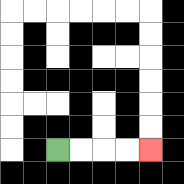{'start': '[2, 6]', 'end': '[6, 6]', 'path_directions': 'R,R,R,R', 'path_coordinates': '[[2, 6], [3, 6], [4, 6], [5, 6], [6, 6]]'}